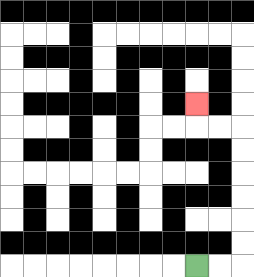{'start': '[8, 11]', 'end': '[8, 4]', 'path_directions': 'R,R,U,U,U,U,U,U,L,L,U', 'path_coordinates': '[[8, 11], [9, 11], [10, 11], [10, 10], [10, 9], [10, 8], [10, 7], [10, 6], [10, 5], [9, 5], [8, 5], [8, 4]]'}